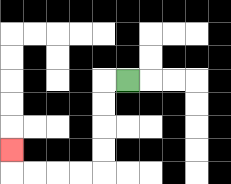{'start': '[5, 3]', 'end': '[0, 6]', 'path_directions': 'L,D,D,D,D,L,L,L,L,U', 'path_coordinates': '[[5, 3], [4, 3], [4, 4], [4, 5], [4, 6], [4, 7], [3, 7], [2, 7], [1, 7], [0, 7], [0, 6]]'}